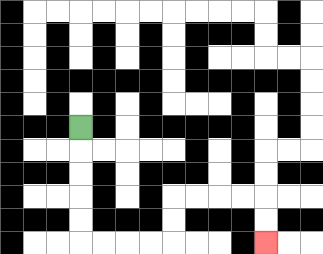{'start': '[3, 5]', 'end': '[11, 10]', 'path_directions': 'D,D,D,D,D,R,R,R,R,U,U,R,R,R,R,D,D', 'path_coordinates': '[[3, 5], [3, 6], [3, 7], [3, 8], [3, 9], [3, 10], [4, 10], [5, 10], [6, 10], [7, 10], [7, 9], [7, 8], [8, 8], [9, 8], [10, 8], [11, 8], [11, 9], [11, 10]]'}